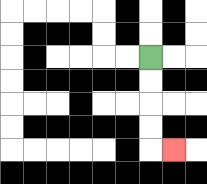{'start': '[6, 2]', 'end': '[7, 6]', 'path_directions': 'D,D,D,D,R', 'path_coordinates': '[[6, 2], [6, 3], [6, 4], [6, 5], [6, 6], [7, 6]]'}